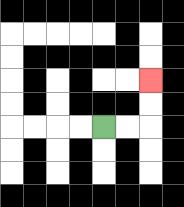{'start': '[4, 5]', 'end': '[6, 3]', 'path_directions': 'R,R,U,U', 'path_coordinates': '[[4, 5], [5, 5], [6, 5], [6, 4], [6, 3]]'}